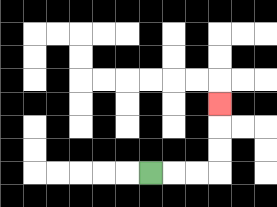{'start': '[6, 7]', 'end': '[9, 4]', 'path_directions': 'R,R,R,U,U,U', 'path_coordinates': '[[6, 7], [7, 7], [8, 7], [9, 7], [9, 6], [9, 5], [9, 4]]'}